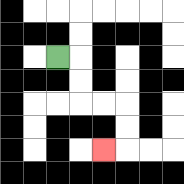{'start': '[2, 2]', 'end': '[4, 6]', 'path_directions': 'R,D,D,R,R,D,D,L', 'path_coordinates': '[[2, 2], [3, 2], [3, 3], [3, 4], [4, 4], [5, 4], [5, 5], [5, 6], [4, 6]]'}